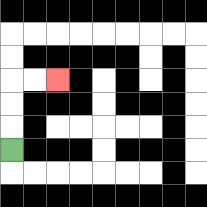{'start': '[0, 6]', 'end': '[2, 3]', 'path_directions': 'U,U,U,R,R', 'path_coordinates': '[[0, 6], [0, 5], [0, 4], [0, 3], [1, 3], [2, 3]]'}